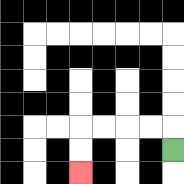{'start': '[7, 6]', 'end': '[3, 7]', 'path_directions': 'U,L,L,L,L,D,D', 'path_coordinates': '[[7, 6], [7, 5], [6, 5], [5, 5], [4, 5], [3, 5], [3, 6], [3, 7]]'}